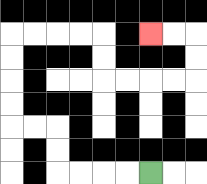{'start': '[6, 7]', 'end': '[6, 1]', 'path_directions': 'L,L,L,L,U,U,L,L,U,U,U,U,R,R,R,R,D,D,R,R,R,R,U,U,L,L', 'path_coordinates': '[[6, 7], [5, 7], [4, 7], [3, 7], [2, 7], [2, 6], [2, 5], [1, 5], [0, 5], [0, 4], [0, 3], [0, 2], [0, 1], [1, 1], [2, 1], [3, 1], [4, 1], [4, 2], [4, 3], [5, 3], [6, 3], [7, 3], [8, 3], [8, 2], [8, 1], [7, 1], [6, 1]]'}